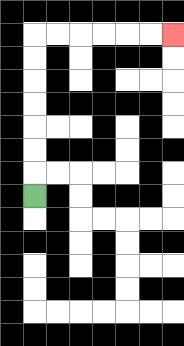{'start': '[1, 8]', 'end': '[7, 1]', 'path_directions': 'U,U,U,U,U,U,U,R,R,R,R,R,R', 'path_coordinates': '[[1, 8], [1, 7], [1, 6], [1, 5], [1, 4], [1, 3], [1, 2], [1, 1], [2, 1], [3, 1], [4, 1], [5, 1], [6, 1], [7, 1]]'}